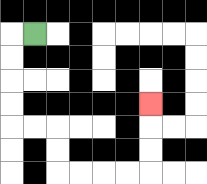{'start': '[1, 1]', 'end': '[6, 4]', 'path_directions': 'L,D,D,D,D,R,R,D,D,R,R,R,R,U,U,U', 'path_coordinates': '[[1, 1], [0, 1], [0, 2], [0, 3], [0, 4], [0, 5], [1, 5], [2, 5], [2, 6], [2, 7], [3, 7], [4, 7], [5, 7], [6, 7], [6, 6], [6, 5], [6, 4]]'}